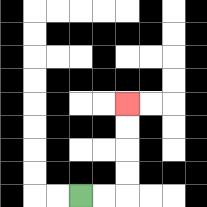{'start': '[3, 8]', 'end': '[5, 4]', 'path_directions': 'R,R,U,U,U,U', 'path_coordinates': '[[3, 8], [4, 8], [5, 8], [5, 7], [5, 6], [5, 5], [5, 4]]'}